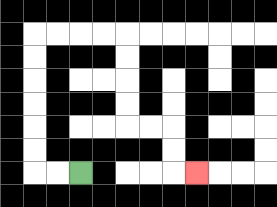{'start': '[3, 7]', 'end': '[8, 7]', 'path_directions': 'L,L,U,U,U,U,U,U,R,R,R,R,D,D,D,D,R,R,D,D,R', 'path_coordinates': '[[3, 7], [2, 7], [1, 7], [1, 6], [1, 5], [1, 4], [1, 3], [1, 2], [1, 1], [2, 1], [3, 1], [4, 1], [5, 1], [5, 2], [5, 3], [5, 4], [5, 5], [6, 5], [7, 5], [7, 6], [7, 7], [8, 7]]'}